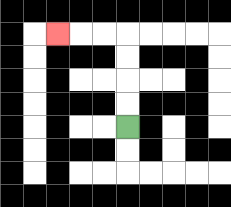{'start': '[5, 5]', 'end': '[2, 1]', 'path_directions': 'U,U,U,U,L,L,L', 'path_coordinates': '[[5, 5], [5, 4], [5, 3], [5, 2], [5, 1], [4, 1], [3, 1], [2, 1]]'}